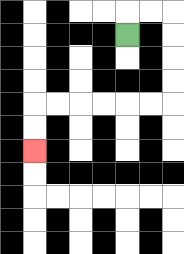{'start': '[5, 1]', 'end': '[1, 6]', 'path_directions': 'U,R,R,D,D,D,D,L,L,L,L,L,L,D,D', 'path_coordinates': '[[5, 1], [5, 0], [6, 0], [7, 0], [7, 1], [7, 2], [7, 3], [7, 4], [6, 4], [5, 4], [4, 4], [3, 4], [2, 4], [1, 4], [1, 5], [1, 6]]'}